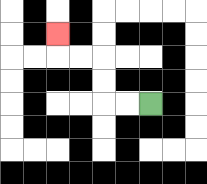{'start': '[6, 4]', 'end': '[2, 1]', 'path_directions': 'L,L,U,U,L,L,U', 'path_coordinates': '[[6, 4], [5, 4], [4, 4], [4, 3], [4, 2], [3, 2], [2, 2], [2, 1]]'}